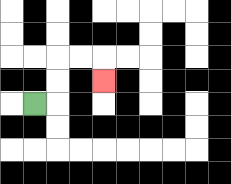{'start': '[1, 4]', 'end': '[4, 3]', 'path_directions': 'R,U,U,R,R,D', 'path_coordinates': '[[1, 4], [2, 4], [2, 3], [2, 2], [3, 2], [4, 2], [4, 3]]'}